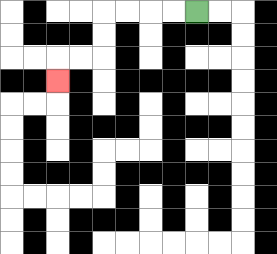{'start': '[8, 0]', 'end': '[2, 3]', 'path_directions': 'L,L,L,L,D,D,L,L,D', 'path_coordinates': '[[8, 0], [7, 0], [6, 0], [5, 0], [4, 0], [4, 1], [4, 2], [3, 2], [2, 2], [2, 3]]'}